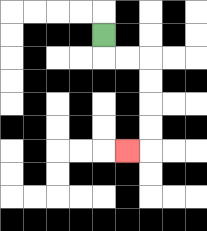{'start': '[4, 1]', 'end': '[5, 6]', 'path_directions': 'D,R,R,D,D,D,D,L', 'path_coordinates': '[[4, 1], [4, 2], [5, 2], [6, 2], [6, 3], [6, 4], [6, 5], [6, 6], [5, 6]]'}